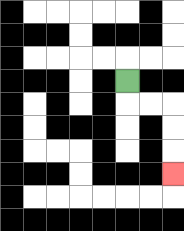{'start': '[5, 3]', 'end': '[7, 7]', 'path_directions': 'D,R,R,D,D,D', 'path_coordinates': '[[5, 3], [5, 4], [6, 4], [7, 4], [7, 5], [7, 6], [7, 7]]'}